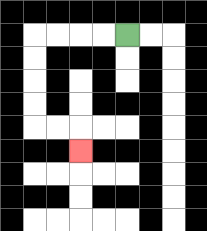{'start': '[5, 1]', 'end': '[3, 6]', 'path_directions': 'L,L,L,L,D,D,D,D,R,R,D', 'path_coordinates': '[[5, 1], [4, 1], [3, 1], [2, 1], [1, 1], [1, 2], [1, 3], [1, 4], [1, 5], [2, 5], [3, 5], [3, 6]]'}